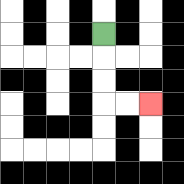{'start': '[4, 1]', 'end': '[6, 4]', 'path_directions': 'D,D,D,R,R', 'path_coordinates': '[[4, 1], [4, 2], [4, 3], [4, 4], [5, 4], [6, 4]]'}